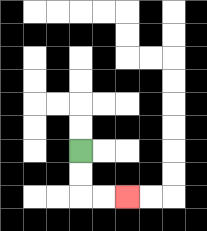{'start': '[3, 6]', 'end': '[5, 8]', 'path_directions': 'D,D,R,R', 'path_coordinates': '[[3, 6], [3, 7], [3, 8], [4, 8], [5, 8]]'}